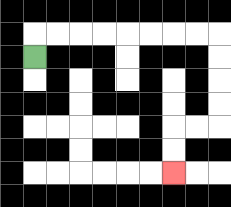{'start': '[1, 2]', 'end': '[7, 7]', 'path_directions': 'U,R,R,R,R,R,R,R,R,D,D,D,D,L,L,D,D', 'path_coordinates': '[[1, 2], [1, 1], [2, 1], [3, 1], [4, 1], [5, 1], [6, 1], [7, 1], [8, 1], [9, 1], [9, 2], [9, 3], [9, 4], [9, 5], [8, 5], [7, 5], [7, 6], [7, 7]]'}